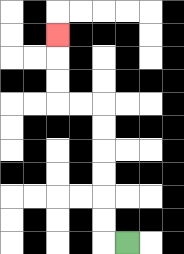{'start': '[5, 10]', 'end': '[2, 1]', 'path_directions': 'L,U,U,U,U,U,U,L,L,U,U,U', 'path_coordinates': '[[5, 10], [4, 10], [4, 9], [4, 8], [4, 7], [4, 6], [4, 5], [4, 4], [3, 4], [2, 4], [2, 3], [2, 2], [2, 1]]'}